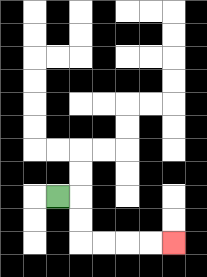{'start': '[2, 8]', 'end': '[7, 10]', 'path_directions': 'R,D,D,R,R,R,R', 'path_coordinates': '[[2, 8], [3, 8], [3, 9], [3, 10], [4, 10], [5, 10], [6, 10], [7, 10]]'}